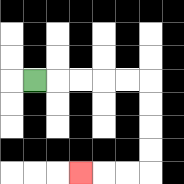{'start': '[1, 3]', 'end': '[3, 7]', 'path_directions': 'R,R,R,R,R,D,D,D,D,L,L,L', 'path_coordinates': '[[1, 3], [2, 3], [3, 3], [4, 3], [5, 3], [6, 3], [6, 4], [6, 5], [6, 6], [6, 7], [5, 7], [4, 7], [3, 7]]'}